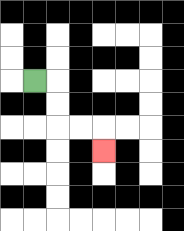{'start': '[1, 3]', 'end': '[4, 6]', 'path_directions': 'R,D,D,R,R,D', 'path_coordinates': '[[1, 3], [2, 3], [2, 4], [2, 5], [3, 5], [4, 5], [4, 6]]'}